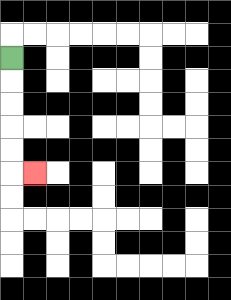{'start': '[0, 2]', 'end': '[1, 7]', 'path_directions': 'D,D,D,D,D,R', 'path_coordinates': '[[0, 2], [0, 3], [0, 4], [0, 5], [0, 6], [0, 7], [1, 7]]'}